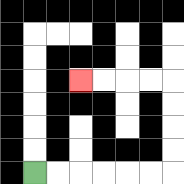{'start': '[1, 7]', 'end': '[3, 3]', 'path_directions': 'R,R,R,R,R,R,U,U,U,U,L,L,L,L', 'path_coordinates': '[[1, 7], [2, 7], [3, 7], [4, 7], [5, 7], [6, 7], [7, 7], [7, 6], [7, 5], [7, 4], [7, 3], [6, 3], [5, 3], [4, 3], [3, 3]]'}